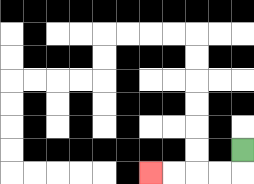{'start': '[10, 6]', 'end': '[6, 7]', 'path_directions': 'D,L,L,L,L', 'path_coordinates': '[[10, 6], [10, 7], [9, 7], [8, 7], [7, 7], [6, 7]]'}